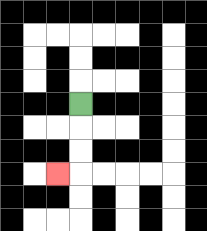{'start': '[3, 4]', 'end': '[2, 7]', 'path_directions': 'D,D,D,L', 'path_coordinates': '[[3, 4], [3, 5], [3, 6], [3, 7], [2, 7]]'}